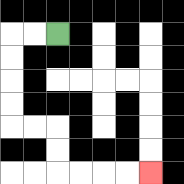{'start': '[2, 1]', 'end': '[6, 7]', 'path_directions': 'L,L,D,D,D,D,R,R,D,D,R,R,R,R', 'path_coordinates': '[[2, 1], [1, 1], [0, 1], [0, 2], [0, 3], [0, 4], [0, 5], [1, 5], [2, 5], [2, 6], [2, 7], [3, 7], [4, 7], [5, 7], [6, 7]]'}